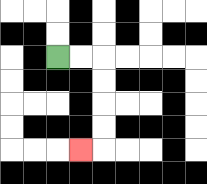{'start': '[2, 2]', 'end': '[3, 6]', 'path_directions': 'R,R,D,D,D,D,L', 'path_coordinates': '[[2, 2], [3, 2], [4, 2], [4, 3], [4, 4], [4, 5], [4, 6], [3, 6]]'}